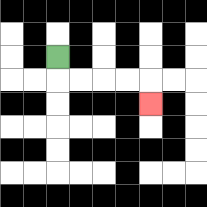{'start': '[2, 2]', 'end': '[6, 4]', 'path_directions': 'D,R,R,R,R,D', 'path_coordinates': '[[2, 2], [2, 3], [3, 3], [4, 3], [5, 3], [6, 3], [6, 4]]'}